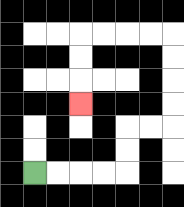{'start': '[1, 7]', 'end': '[3, 4]', 'path_directions': 'R,R,R,R,U,U,R,R,U,U,U,U,L,L,L,L,D,D,D', 'path_coordinates': '[[1, 7], [2, 7], [3, 7], [4, 7], [5, 7], [5, 6], [5, 5], [6, 5], [7, 5], [7, 4], [7, 3], [7, 2], [7, 1], [6, 1], [5, 1], [4, 1], [3, 1], [3, 2], [3, 3], [3, 4]]'}